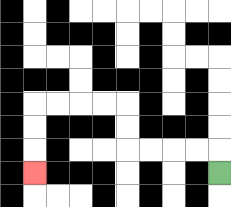{'start': '[9, 7]', 'end': '[1, 7]', 'path_directions': 'U,L,L,L,L,U,U,L,L,L,L,D,D,D', 'path_coordinates': '[[9, 7], [9, 6], [8, 6], [7, 6], [6, 6], [5, 6], [5, 5], [5, 4], [4, 4], [3, 4], [2, 4], [1, 4], [1, 5], [1, 6], [1, 7]]'}